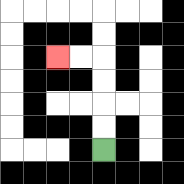{'start': '[4, 6]', 'end': '[2, 2]', 'path_directions': 'U,U,U,U,L,L', 'path_coordinates': '[[4, 6], [4, 5], [4, 4], [4, 3], [4, 2], [3, 2], [2, 2]]'}